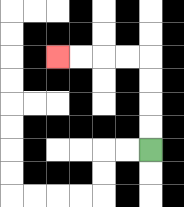{'start': '[6, 6]', 'end': '[2, 2]', 'path_directions': 'U,U,U,U,L,L,L,L', 'path_coordinates': '[[6, 6], [6, 5], [6, 4], [6, 3], [6, 2], [5, 2], [4, 2], [3, 2], [2, 2]]'}